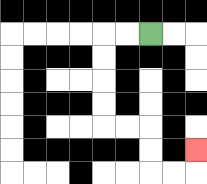{'start': '[6, 1]', 'end': '[8, 6]', 'path_directions': 'L,L,D,D,D,D,R,R,D,D,R,R,U', 'path_coordinates': '[[6, 1], [5, 1], [4, 1], [4, 2], [4, 3], [4, 4], [4, 5], [5, 5], [6, 5], [6, 6], [6, 7], [7, 7], [8, 7], [8, 6]]'}